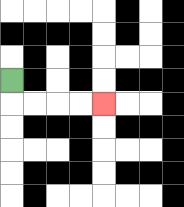{'start': '[0, 3]', 'end': '[4, 4]', 'path_directions': 'D,R,R,R,R', 'path_coordinates': '[[0, 3], [0, 4], [1, 4], [2, 4], [3, 4], [4, 4]]'}